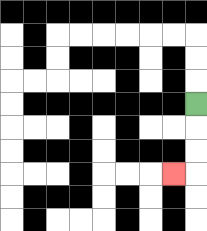{'start': '[8, 4]', 'end': '[7, 7]', 'path_directions': 'D,D,D,L', 'path_coordinates': '[[8, 4], [8, 5], [8, 6], [8, 7], [7, 7]]'}